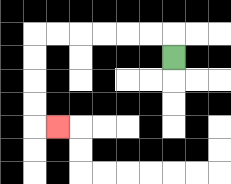{'start': '[7, 2]', 'end': '[2, 5]', 'path_directions': 'U,L,L,L,L,L,L,D,D,D,D,R', 'path_coordinates': '[[7, 2], [7, 1], [6, 1], [5, 1], [4, 1], [3, 1], [2, 1], [1, 1], [1, 2], [1, 3], [1, 4], [1, 5], [2, 5]]'}